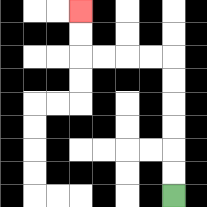{'start': '[7, 8]', 'end': '[3, 0]', 'path_directions': 'U,U,U,U,U,U,L,L,L,L,U,U', 'path_coordinates': '[[7, 8], [7, 7], [7, 6], [7, 5], [7, 4], [7, 3], [7, 2], [6, 2], [5, 2], [4, 2], [3, 2], [3, 1], [3, 0]]'}